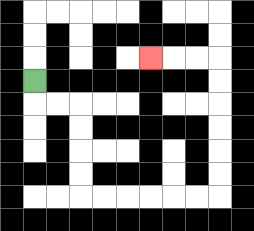{'start': '[1, 3]', 'end': '[6, 2]', 'path_directions': 'D,R,R,D,D,D,D,R,R,R,R,R,R,U,U,U,U,U,U,L,L,L', 'path_coordinates': '[[1, 3], [1, 4], [2, 4], [3, 4], [3, 5], [3, 6], [3, 7], [3, 8], [4, 8], [5, 8], [6, 8], [7, 8], [8, 8], [9, 8], [9, 7], [9, 6], [9, 5], [9, 4], [9, 3], [9, 2], [8, 2], [7, 2], [6, 2]]'}